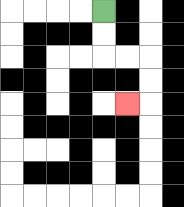{'start': '[4, 0]', 'end': '[5, 4]', 'path_directions': 'D,D,R,R,D,D,L', 'path_coordinates': '[[4, 0], [4, 1], [4, 2], [5, 2], [6, 2], [6, 3], [6, 4], [5, 4]]'}